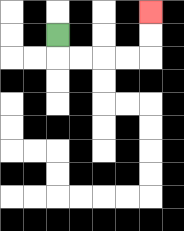{'start': '[2, 1]', 'end': '[6, 0]', 'path_directions': 'D,R,R,R,R,U,U', 'path_coordinates': '[[2, 1], [2, 2], [3, 2], [4, 2], [5, 2], [6, 2], [6, 1], [6, 0]]'}